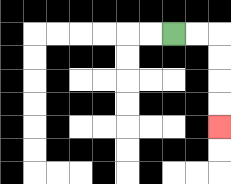{'start': '[7, 1]', 'end': '[9, 5]', 'path_directions': 'R,R,D,D,D,D', 'path_coordinates': '[[7, 1], [8, 1], [9, 1], [9, 2], [9, 3], [9, 4], [9, 5]]'}